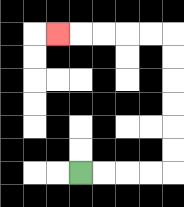{'start': '[3, 7]', 'end': '[2, 1]', 'path_directions': 'R,R,R,R,U,U,U,U,U,U,L,L,L,L,L', 'path_coordinates': '[[3, 7], [4, 7], [5, 7], [6, 7], [7, 7], [7, 6], [7, 5], [7, 4], [7, 3], [7, 2], [7, 1], [6, 1], [5, 1], [4, 1], [3, 1], [2, 1]]'}